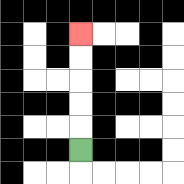{'start': '[3, 6]', 'end': '[3, 1]', 'path_directions': 'U,U,U,U,U', 'path_coordinates': '[[3, 6], [3, 5], [3, 4], [3, 3], [3, 2], [3, 1]]'}